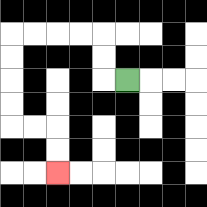{'start': '[5, 3]', 'end': '[2, 7]', 'path_directions': 'L,U,U,L,L,L,L,D,D,D,D,R,R,D,D', 'path_coordinates': '[[5, 3], [4, 3], [4, 2], [4, 1], [3, 1], [2, 1], [1, 1], [0, 1], [0, 2], [0, 3], [0, 4], [0, 5], [1, 5], [2, 5], [2, 6], [2, 7]]'}